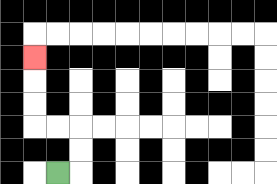{'start': '[2, 7]', 'end': '[1, 2]', 'path_directions': 'R,U,U,L,L,U,U,U', 'path_coordinates': '[[2, 7], [3, 7], [3, 6], [3, 5], [2, 5], [1, 5], [1, 4], [1, 3], [1, 2]]'}